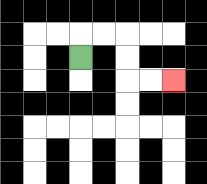{'start': '[3, 2]', 'end': '[7, 3]', 'path_directions': 'U,R,R,D,D,R,R', 'path_coordinates': '[[3, 2], [3, 1], [4, 1], [5, 1], [5, 2], [5, 3], [6, 3], [7, 3]]'}